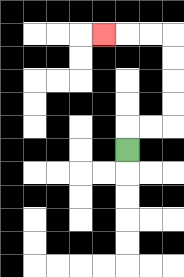{'start': '[5, 6]', 'end': '[4, 1]', 'path_directions': 'U,R,R,U,U,U,U,L,L,L', 'path_coordinates': '[[5, 6], [5, 5], [6, 5], [7, 5], [7, 4], [7, 3], [7, 2], [7, 1], [6, 1], [5, 1], [4, 1]]'}